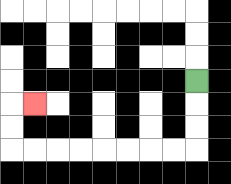{'start': '[8, 3]', 'end': '[1, 4]', 'path_directions': 'D,D,D,L,L,L,L,L,L,L,L,U,U,R', 'path_coordinates': '[[8, 3], [8, 4], [8, 5], [8, 6], [7, 6], [6, 6], [5, 6], [4, 6], [3, 6], [2, 6], [1, 6], [0, 6], [0, 5], [0, 4], [1, 4]]'}